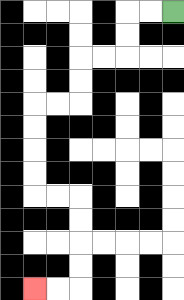{'start': '[7, 0]', 'end': '[1, 12]', 'path_directions': 'L,L,D,D,L,L,D,D,L,L,D,D,D,D,R,R,D,D,D,D,L,L', 'path_coordinates': '[[7, 0], [6, 0], [5, 0], [5, 1], [5, 2], [4, 2], [3, 2], [3, 3], [3, 4], [2, 4], [1, 4], [1, 5], [1, 6], [1, 7], [1, 8], [2, 8], [3, 8], [3, 9], [3, 10], [3, 11], [3, 12], [2, 12], [1, 12]]'}